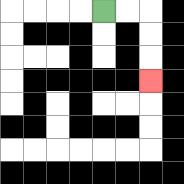{'start': '[4, 0]', 'end': '[6, 3]', 'path_directions': 'R,R,D,D,D', 'path_coordinates': '[[4, 0], [5, 0], [6, 0], [6, 1], [6, 2], [6, 3]]'}